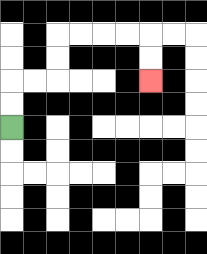{'start': '[0, 5]', 'end': '[6, 3]', 'path_directions': 'U,U,R,R,U,U,R,R,R,R,D,D', 'path_coordinates': '[[0, 5], [0, 4], [0, 3], [1, 3], [2, 3], [2, 2], [2, 1], [3, 1], [4, 1], [5, 1], [6, 1], [6, 2], [6, 3]]'}